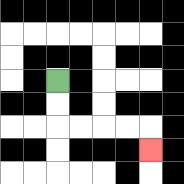{'start': '[2, 3]', 'end': '[6, 6]', 'path_directions': 'D,D,R,R,R,R,D', 'path_coordinates': '[[2, 3], [2, 4], [2, 5], [3, 5], [4, 5], [5, 5], [6, 5], [6, 6]]'}